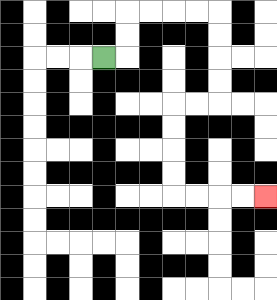{'start': '[4, 2]', 'end': '[11, 8]', 'path_directions': 'R,U,U,R,R,R,R,D,D,D,D,L,L,D,D,D,D,R,R,R,R', 'path_coordinates': '[[4, 2], [5, 2], [5, 1], [5, 0], [6, 0], [7, 0], [8, 0], [9, 0], [9, 1], [9, 2], [9, 3], [9, 4], [8, 4], [7, 4], [7, 5], [7, 6], [7, 7], [7, 8], [8, 8], [9, 8], [10, 8], [11, 8]]'}